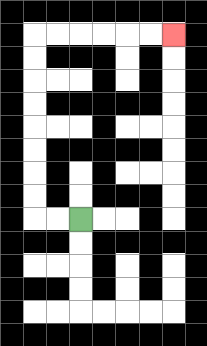{'start': '[3, 9]', 'end': '[7, 1]', 'path_directions': 'L,L,U,U,U,U,U,U,U,U,R,R,R,R,R,R', 'path_coordinates': '[[3, 9], [2, 9], [1, 9], [1, 8], [1, 7], [1, 6], [1, 5], [1, 4], [1, 3], [1, 2], [1, 1], [2, 1], [3, 1], [4, 1], [5, 1], [6, 1], [7, 1]]'}